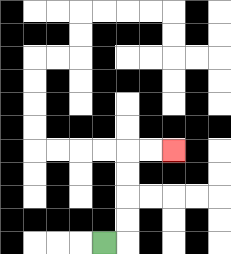{'start': '[4, 10]', 'end': '[7, 6]', 'path_directions': 'R,U,U,U,U,R,R', 'path_coordinates': '[[4, 10], [5, 10], [5, 9], [5, 8], [5, 7], [5, 6], [6, 6], [7, 6]]'}